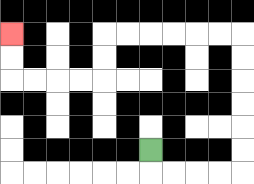{'start': '[6, 6]', 'end': '[0, 1]', 'path_directions': 'D,R,R,R,R,U,U,U,U,U,U,L,L,L,L,L,L,D,D,L,L,L,L,U,U', 'path_coordinates': '[[6, 6], [6, 7], [7, 7], [8, 7], [9, 7], [10, 7], [10, 6], [10, 5], [10, 4], [10, 3], [10, 2], [10, 1], [9, 1], [8, 1], [7, 1], [6, 1], [5, 1], [4, 1], [4, 2], [4, 3], [3, 3], [2, 3], [1, 3], [0, 3], [0, 2], [0, 1]]'}